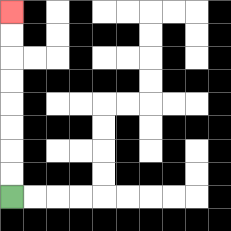{'start': '[0, 8]', 'end': '[0, 0]', 'path_directions': 'U,U,U,U,U,U,U,U', 'path_coordinates': '[[0, 8], [0, 7], [0, 6], [0, 5], [0, 4], [0, 3], [0, 2], [0, 1], [0, 0]]'}